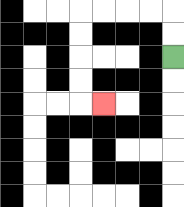{'start': '[7, 2]', 'end': '[4, 4]', 'path_directions': 'U,U,L,L,L,L,D,D,D,D,R', 'path_coordinates': '[[7, 2], [7, 1], [7, 0], [6, 0], [5, 0], [4, 0], [3, 0], [3, 1], [3, 2], [3, 3], [3, 4], [4, 4]]'}